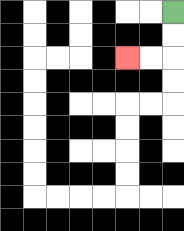{'start': '[7, 0]', 'end': '[5, 2]', 'path_directions': 'D,D,L,L', 'path_coordinates': '[[7, 0], [7, 1], [7, 2], [6, 2], [5, 2]]'}